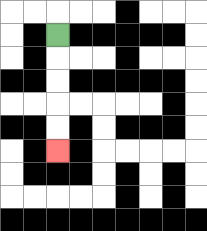{'start': '[2, 1]', 'end': '[2, 6]', 'path_directions': 'D,D,D,D,D', 'path_coordinates': '[[2, 1], [2, 2], [2, 3], [2, 4], [2, 5], [2, 6]]'}